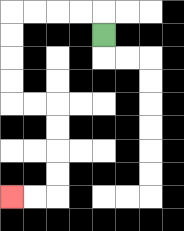{'start': '[4, 1]', 'end': '[0, 8]', 'path_directions': 'U,L,L,L,L,D,D,D,D,R,R,D,D,D,D,L,L', 'path_coordinates': '[[4, 1], [4, 0], [3, 0], [2, 0], [1, 0], [0, 0], [0, 1], [0, 2], [0, 3], [0, 4], [1, 4], [2, 4], [2, 5], [2, 6], [2, 7], [2, 8], [1, 8], [0, 8]]'}